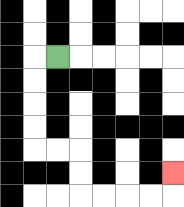{'start': '[2, 2]', 'end': '[7, 7]', 'path_directions': 'L,D,D,D,D,R,R,D,D,R,R,R,R,U', 'path_coordinates': '[[2, 2], [1, 2], [1, 3], [1, 4], [1, 5], [1, 6], [2, 6], [3, 6], [3, 7], [3, 8], [4, 8], [5, 8], [6, 8], [7, 8], [7, 7]]'}